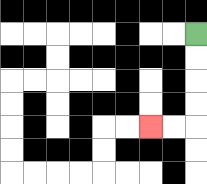{'start': '[8, 1]', 'end': '[6, 5]', 'path_directions': 'D,D,D,D,L,L', 'path_coordinates': '[[8, 1], [8, 2], [8, 3], [8, 4], [8, 5], [7, 5], [6, 5]]'}